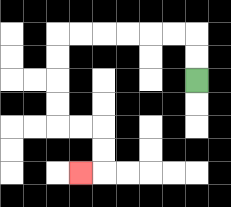{'start': '[8, 3]', 'end': '[3, 7]', 'path_directions': 'U,U,L,L,L,L,L,L,D,D,D,D,R,R,D,D,L', 'path_coordinates': '[[8, 3], [8, 2], [8, 1], [7, 1], [6, 1], [5, 1], [4, 1], [3, 1], [2, 1], [2, 2], [2, 3], [2, 4], [2, 5], [3, 5], [4, 5], [4, 6], [4, 7], [3, 7]]'}